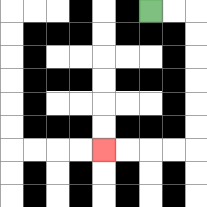{'start': '[6, 0]', 'end': '[4, 6]', 'path_directions': 'R,R,D,D,D,D,D,D,L,L,L,L', 'path_coordinates': '[[6, 0], [7, 0], [8, 0], [8, 1], [8, 2], [8, 3], [8, 4], [8, 5], [8, 6], [7, 6], [6, 6], [5, 6], [4, 6]]'}